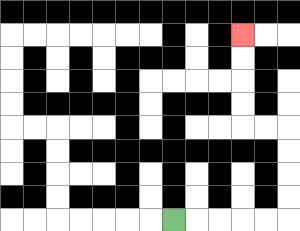{'start': '[7, 9]', 'end': '[10, 1]', 'path_directions': 'R,R,R,R,R,U,U,U,U,L,L,U,U,U,U', 'path_coordinates': '[[7, 9], [8, 9], [9, 9], [10, 9], [11, 9], [12, 9], [12, 8], [12, 7], [12, 6], [12, 5], [11, 5], [10, 5], [10, 4], [10, 3], [10, 2], [10, 1]]'}